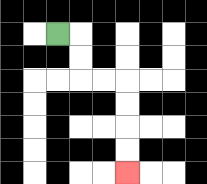{'start': '[2, 1]', 'end': '[5, 7]', 'path_directions': 'R,D,D,R,R,D,D,D,D', 'path_coordinates': '[[2, 1], [3, 1], [3, 2], [3, 3], [4, 3], [5, 3], [5, 4], [5, 5], [5, 6], [5, 7]]'}